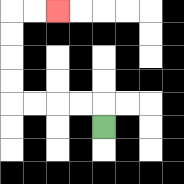{'start': '[4, 5]', 'end': '[2, 0]', 'path_directions': 'U,L,L,L,L,U,U,U,U,R,R', 'path_coordinates': '[[4, 5], [4, 4], [3, 4], [2, 4], [1, 4], [0, 4], [0, 3], [0, 2], [0, 1], [0, 0], [1, 0], [2, 0]]'}